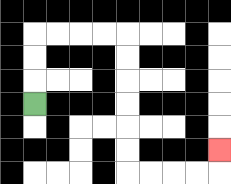{'start': '[1, 4]', 'end': '[9, 6]', 'path_directions': 'U,U,U,R,R,R,R,D,D,D,D,D,D,R,R,R,R,U', 'path_coordinates': '[[1, 4], [1, 3], [1, 2], [1, 1], [2, 1], [3, 1], [4, 1], [5, 1], [5, 2], [5, 3], [5, 4], [5, 5], [5, 6], [5, 7], [6, 7], [7, 7], [8, 7], [9, 7], [9, 6]]'}